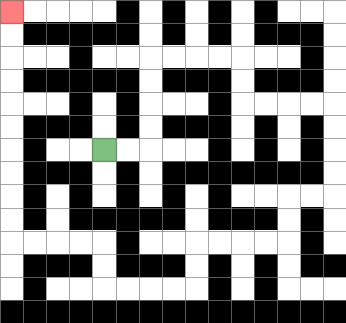{'start': '[4, 6]', 'end': '[0, 0]', 'path_directions': 'R,R,U,U,U,U,R,R,R,R,D,D,R,R,R,R,D,D,D,D,L,L,D,D,L,L,L,L,D,D,L,L,L,L,U,U,L,L,L,L,U,U,U,U,U,U,U,U,U,U', 'path_coordinates': '[[4, 6], [5, 6], [6, 6], [6, 5], [6, 4], [6, 3], [6, 2], [7, 2], [8, 2], [9, 2], [10, 2], [10, 3], [10, 4], [11, 4], [12, 4], [13, 4], [14, 4], [14, 5], [14, 6], [14, 7], [14, 8], [13, 8], [12, 8], [12, 9], [12, 10], [11, 10], [10, 10], [9, 10], [8, 10], [8, 11], [8, 12], [7, 12], [6, 12], [5, 12], [4, 12], [4, 11], [4, 10], [3, 10], [2, 10], [1, 10], [0, 10], [0, 9], [0, 8], [0, 7], [0, 6], [0, 5], [0, 4], [0, 3], [0, 2], [0, 1], [0, 0]]'}